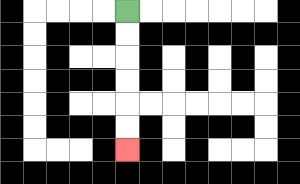{'start': '[5, 0]', 'end': '[5, 6]', 'path_directions': 'D,D,D,D,D,D', 'path_coordinates': '[[5, 0], [5, 1], [5, 2], [5, 3], [5, 4], [5, 5], [5, 6]]'}